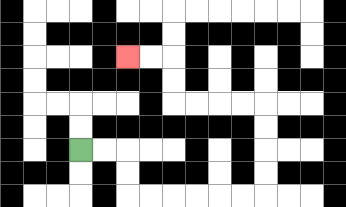{'start': '[3, 6]', 'end': '[5, 2]', 'path_directions': 'R,R,D,D,R,R,R,R,R,R,U,U,U,U,L,L,L,L,U,U,L,L', 'path_coordinates': '[[3, 6], [4, 6], [5, 6], [5, 7], [5, 8], [6, 8], [7, 8], [8, 8], [9, 8], [10, 8], [11, 8], [11, 7], [11, 6], [11, 5], [11, 4], [10, 4], [9, 4], [8, 4], [7, 4], [7, 3], [7, 2], [6, 2], [5, 2]]'}